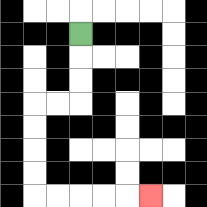{'start': '[3, 1]', 'end': '[6, 8]', 'path_directions': 'D,D,D,L,L,D,D,D,D,R,R,R,R,R', 'path_coordinates': '[[3, 1], [3, 2], [3, 3], [3, 4], [2, 4], [1, 4], [1, 5], [1, 6], [1, 7], [1, 8], [2, 8], [3, 8], [4, 8], [5, 8], [6, 8]]'}